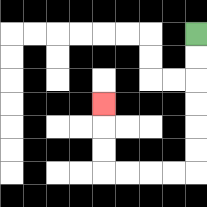{'start': '[8, 1]', 'end': '[4, 4]', 'path_directions': 'D,D,D,D,D,D,L,L,L,L,U,U,U', 'path_coordinates': '[[8, 1], [8, 2], [8, 3], [8, 4], [8, 5], [8, 6], [8, 7], [7, 7], [6, 7], [5, 7], [4, 7], [4, 6], [4, 5], [4, 4]]'}